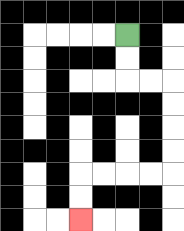{'start': '[5, 1]', 'end': '[3, 9]', 'path_directions': 'D,D,R,R,D,D,D,D,L,L,L,L,D,D', 'path_coordinates': '[[5, 1], [5, 2], [5, 3], [6, 3], [7, 3], [7, 4], [7, 5], [7, 6], [7, 7], [6, 7], [5, 7], [4, 7], [3, 7], [3, 8], [3, 9]]'}